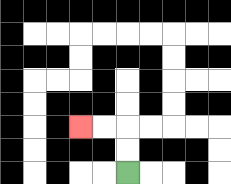{'start': '[5, 7]', 'end': '[3, 5]', 'path_directions': 'U,U,L,L', 'path_coordinates': '[[5, 7], [5, 6], [5, 5], [4, 5], [3, 5]]'}